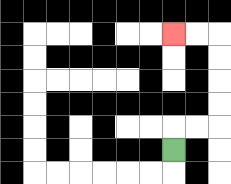{'start': '[7, 6]', 'end': '[7, 1]', 'path_directions': 'U,R,R,U,U,U,U,L,L', 'path_coordinates': '[[7, 6], [7, 5], [8, 5], [9, 5], [9, 4], [9, 3], [9, 2], [9, 1], [8, 1], [7, 1]]'}